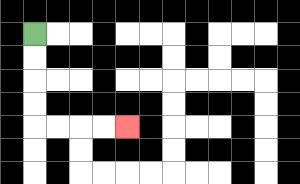{'start': '[1, 1]', 'end': '[5, 5]', 'path_directions': 'D,D,D,D,R,R,R,R', 'path_coordinates': '[[1, 1], [1, 2], [1, 3], [1, 4], [1, 5], [2, 5], [3, 5], [4, 5], [5, 5]]'}